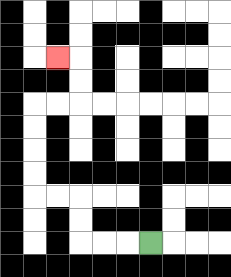{'start': '[6, 10]', 'end': '[2, 2]', 'path_directions': 'L,L,L,U,U,L,L,U,U,U,U,R,R,U,U,L', 'path_coordinates': '[[6, 10], [5, 10], [4, 10], [3, 10], [3, 9], [3, 8], [2, 8], [1, 8], [1, 7], [1, 6], [1, 5], [1, 4], [2, 4], [3, 4], [3, 3], [3, 2], [2, 2]]'}